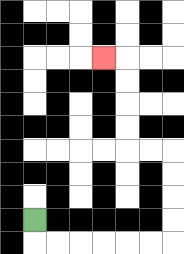{'start': '[1, 9]', 'end': '[4, 2]', 'path_directions': 'D,R,R,R,R,R,R,U,U,U,U,L,L,U,U,U,U,L', 'path_coordinates': '[[1, 9], [1, 10], [2, 10], [3, 10], [4, 10], [5, 10], [6, 10], [7, 10], [7, 9], [7, 8], [7, 7], [7, 6], [6, 6], [5, 6], [5, 5], [5, 4], [5, 3], [5, 2], [4, 2]]'}